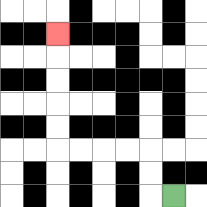{'start': '[7, 8]', 'end': '[2, 1]', 'path_directions': 'L,U,U,L,L,L,L,U,U,U,U,U', 'path_coordinates': '[[7, 8], [6, 8], [6, 7], [6, 6], [5, 6], [4, 6], [3, 6], [2, 6], [2, 5], [2, 4], [2, 3], [2, 2], [2, 1]]'}